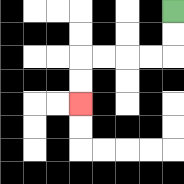{'start': '[7, 0]', 'end': '[3, 4]', 'path_directions': 'D,D,L,L,L,L,D,D', 'path_coordinates': '[[7, 0], [7, 1], [7, 2], [6, 2], [5, 2], [4, 2], [3, 2], [3, 3], [3, 4]]'}